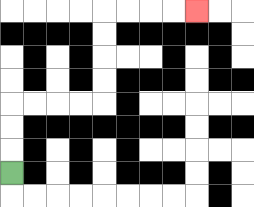{'start': '[0, 7]', 'end': '[8, 0]', 'path_directions': 'U,U,U,R,R,R,R,U,U,U,U,R,R,R,R', 'path_coordinates': '[[0, 7], [0, 6], [0, 5], [0, 4], [1, 4], [2, 4], [3, 4], [4, 4], [4, 3], [4, 2], [4, 1], [4, 0], [5, 0], [6, 0], [7, 0], [8, 0]]'}